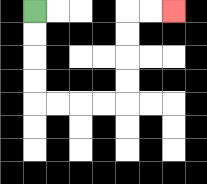{'start': '[1, 0]', 'end': '[7, 0]', 'path_directions': 'D,D,D,D,R,R,R,R,U,U,U,U,R,R', 'path_coordinates': '[[1, 0], [1, 1], [1, 2], [1, 3], [1, 4], [2, 4], [3, 4], [4, 4], [5, 4], [5, 3], [5, 2], [5, 1], [5, 0], [6, 0], [7, 0]]'}